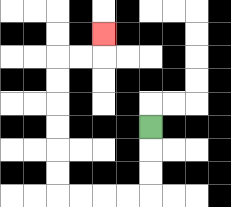{'start': '[6, 5]', 'end': '[4, 1]', 'path_directions': 'D,D,D,L,L,L,L,U,U,U,U,U,U,R,R,U', 'path_coordinates': '[[6, 5], [6, 6], [6, 7], [6, 8], [5, 8], [4, 8], [3, 8], [2, 8], [2, 7], [2, 6], [2, 5], [2, 4], [2, 3], [2, 2], [3, 2], [4, 2], [4, 1]]'}